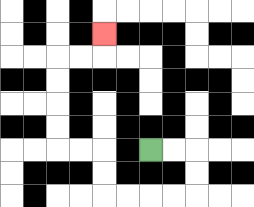{'start': '[6, 6]', 'end': '[4, 1]', 'path_directions': 'R,R,D,D,L,L,L,L,U,U,L,L,U,U,U,U,R,R,U', 'path_coordinates': '[[6, 6], [7, 6], [8, 6], [8, 7], [8, 8], [7, 8], [6, 8], [5, 8], [4, 8], [4, 7], [4, 6], [3, 6], [2, 6], [2, 5], [2, 4], [2, 3], [2, 2], [3, 2], [4, 2], [4, 1]]'}